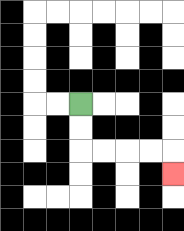{'start': '[3, 4]', 'end': '[7, 7]', 'path_directions': 'D,D,R,R,R,R,D', 'path_coordinates': '[[3, 4], [3, 5], [3, 6], [4, 6], [5, 6], [6, 6], [7, 6], [7, 7]]'}